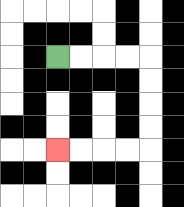{'start': '[2, 2]', 'end': '[2, 6]', 'path_directions': 'R,R,R,R,D,D,D,D,L,L,L,L', 'path_coordinates': '[[2, 2], [3, 2], [4, 2], [5, 2], [6, 2], [6, 3], [6, 4], [6, 5], [6, 6], [5, 6], [4, 6], [3, 6], [2, 6]]'}